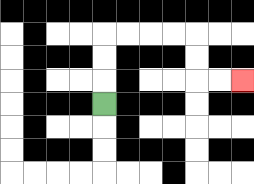{'start': '[4, 4]', 'end': '[10, 3]', 'path_directions': 'U,U,U,R,R,R,R,D,D,R,R', 'path_coordinates': '[[4, 4], [4, 3], [4, 2], [4, 1], [5, 1], [6, 1], [7, 1], [8, 1], [8, 2], [8, 3], [9, 3], [10, 3]]'}